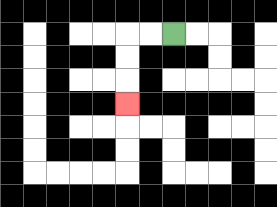{'start': '[7, 1]', 'end': '[5, 4]', 'path_directions': 'L,L,D,D,D', 'path_coordinates': '[[7, 1], [6, 1], [5, 1], [5, 2], [5, 3], [5, 4]]'}